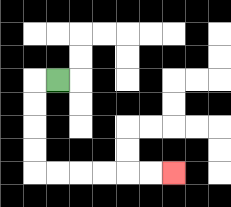{'start': '[2, 3]', 'end': '[7, 7]', 'path_directions': 'L,D,D,D,D,R,R,R,R,R,R', 'path_coordinates': '[[2, 3], [1, 3], [1, 4], [1, 5], [1, 6], [1, 7], [2, 7], [3, 7], [4, 7], [5, 7], [6, 7], [7, 7]]'}